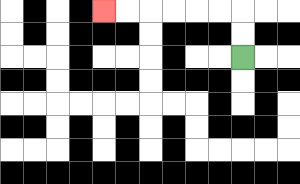{'start': '[10, 2]', 'end': '[4, 0]', 'path_directions': 'U,U,L,L,L,L,L,L', 'path_coordinates': '[[10, 2], [10, 1], [10, 0], [9, 0], [8, 0], [7, 0], [6, 0], [5, 0], [4, 0]]'}